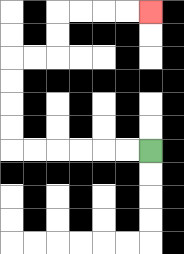{'start': '[6, 6]', 'end': '[6, 0]', 'path_directions': 'L,L,L,L,L,L,U,U,U,U,R,R,U,U,R,R,R,R', 'path_coordinates': '[[6, 6], [5, 6], [4, 6], [3, 6], [2, 6], [1, 6], [0, 6], [0, 5], [0, 4], [0, 3], [0, 2], [1, 2], [2, 2], [2, 1], [2, 0], [3, 0], [4, 0], [5, 0], [6, 0]]'}